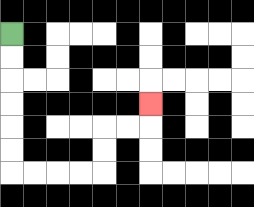{'start': '[0, 1]', 'end': '[6, 4]', 'path_directions': 'D,D,D,D,D,D,R,R,R,R,U,U,R,R,U', 'path_coordinates': '[[0, 1], [0, 2], [0, 3], [0, 4], [0, 5], [0, 6], [0, 7], [1, 7], [2, 7], [3, 7], [4, 7], [4, 6], [4, 5], [5, 5], [6, 5], [6, 4]]'}